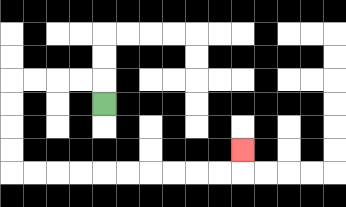{'start': '[4, 4]', 'end': '[10, 6]', 'path_directions': 'U,L,L,L,L,D,D,D,D,R,R,R,R,R,R,R,R,R,R,U', 'path_coordinates': '[[4, 4], [4, 3], [3, 3], [2, 3], [1, 3], [0, 3], [0, 4], [0, 5], [0, 6], [0, 7], [1, 7], [2, 7], [3, 7], [4, 7], [5, 7], [6, 7], [7, 7], [8, 7], [9, 7], [10, 7], [10, 6]]'}